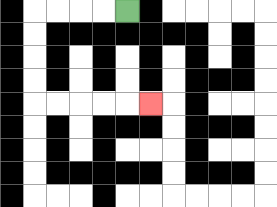{'start': '[5, 0]', 'end': '[6, 4]', 'path_directions': 'L,L,L,L,D,D,D,D,R,R,R,R,R', 'path_coordinates': '[[5, 0], [4, 0], [3, 0], [2, 0], [1, 0], [1, 1], [1, 2], [1, 3], [1, 4], [2, 4], [3, 4], [4, 4], [5, 4], [6, 4]]'}